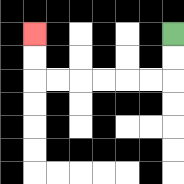{'start': '[7, 1]', 'end': '[1, 1]', 'path_directions': 'D,D,L,L,L,L,L,L,U,U', 'path_coordinates': '[[7, 1], [7, 2], [7, 3], [6, 3], [5, 3], [4, 3], [3, 3], [2, 3], [1, 3], [1, 2], [1, 1]]'}